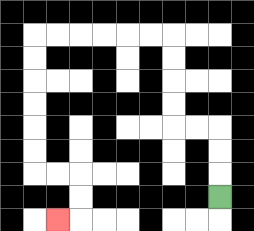{'start': '[9, 8]', 'end': '[2, 9]', 'path_directions': 'U,U,U,L,L,U,U,U,U,L,L,L,L,L,L,D,D,D,D,D,D,R,R,D,D,L', 'path_coordinates': '[[9, 8], [9, 7], [9, 6], [9, 5], [8, 5], [7, 5], [7, 4], [7, 3], [7, 2], [7, 1], [6, 1], [5, 1], [4, 1], [3, 1], [2, 1], [1, 1], [1, 2], [1, 3], [1, 4], [1, 5], [1, 6], [1, 7], [2, 7], [3, 7], [3, 8], [3, 9], [2, 9]]'}